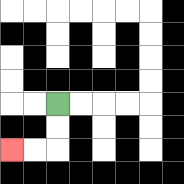{'start': '[2, 4]', 'end': '[0, 6]', 'path_directions': 'D,D,L,L', 'path_coordinates': '[[2, 4], [2, 5], [2, 6], [1, 6], [0, 6]]'}